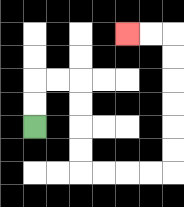{'start': '[1, 5]', 'end': '[5, 1]', 'path_directions': 'U,U,R,R,D,D,D,D,R,R,R,R,U,U,U,U,U,U,L,L', 'path_coordinates': '[[1, 5], [1, 4], [1, 3], [2, 3], [3, 3], [3, 4], [3, 5], [3, 6], [3, 7], [4, 7], [5, 7], [6, 7], [7, 7], [7, 6], [7, 5], [7, 4], [7, 3], [7, 2], [7, 1], [6, 1], [5, 1]]'}